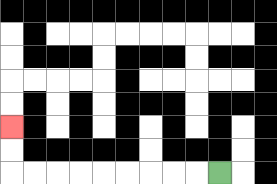{'start': '[9, 7]', 'end': '[0, 5]', 'path_directions': 'L,L,L,L,L,L,L,L,L,U,U', 'path_coordinates': '[[9, 7], [8, 7], [7, 7], [6, 7], [5, 7], [4, 7], [3, 7], [2, 7], [1, 7], [0, 7], [0, 6], [0, 5]]'}